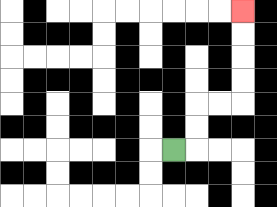{'start': '[7, 6]', 'end': '[10, 0]', 'path_directions': 'R,U,U,R,R,U,U,U,U', 'path_coordinates': '[[7, 6], [8, 6], [8, 5], [8, 4], [9, 4], [10, 4], [10, 3], [10, 2], [10, 1], [10, 0]]'}